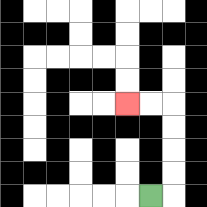{'start': '[6, 8]', 'end': '[5, 4]', 'path_directions': 'R,U,U,U,U,L,L', 'path_coordinates': '[[6, 8], [7, 8], [7, 7], [7, 6], [7, 5], [7, 4], [6, 4], [5, 4]]'}